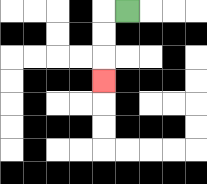{'start': '[5, 0]', 'end': '[4, 3]', 'path_directions': 'L,D,D,D', 'path_coordinates': '[[5, 0], [4, 0], [4, 1], [4, 2], [4, 3]]'}